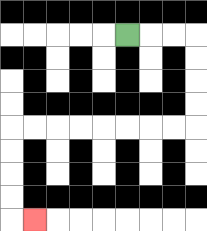{'start': '[5, 1]', 'end': '[1, 9]', 'path_directions': 'R,R,R,D,D,D,D,L,L,L,L,L,L,L,L,D,D,D,D,R', 'path_coordinates': '[[5, 1], [6, 1], [7, 1], [8, 1], [8, 2], [8, 3], [8, 4], [8, 5], [7, 5], [6, 5], [5, 5], [4, 5], [3, 5], [2, 5], [1, 5], [0, 5], [0, 6], [0, 7], [0, 8], [0, 9], [1, 9]]'}